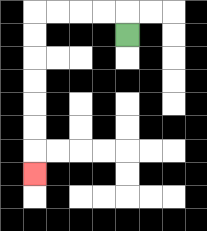{'start': '[5, 1]', 'end': '[1, 7]', 'path_directions': 'U,L,L,L,L,D,D,D,D,D,D,D', 'path_coordinates': '[[5, 1], [5, 0], [4, 0], [3, 0], [2, 0], [1, 0], [1, 1], [1, 2], [1, 3], [1, 4], [1, 5], [1, 6], [1, 7]]'}